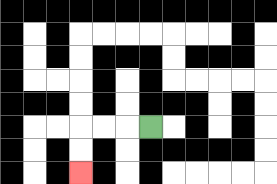{'start': '[6, 5]', 'end': '[3, 7]', 'path_directions': 'L,L,L,D,D', 'path_coordinates': '[[6, 5], [5, 5], [4, 5], [3, 5], [3, 6], [3, 7]]'}